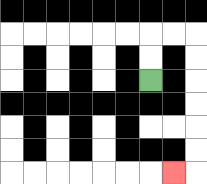{'start': '[6, 3]', 'end': '[7, 7]', 'path_directions': 'U,U,R,R,D,D,D,D,D,D,L', 'path_coordinates': '[[6, 3], [6, 2], [6, 1], [7, 1], [8, 1], [8, 2], [8, 3], [8, 4], [8, 5], [8, 6], [8, 7], [7, 7]]'}